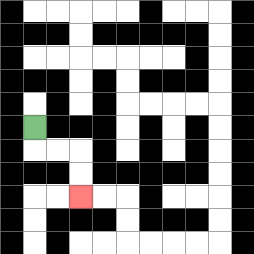{'start': '[1, 5]', 'end': '[3, 8]', 'path_directions': 'D,R,R,D,D', 'path_coordinates': '[[1, 5], [1, 6], [2, 6], [3, 6], [3, 7], [3, 8]]'}